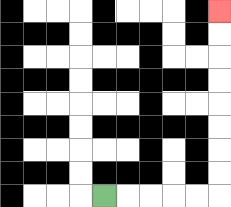{'start': '[4, 8]', 'end': '[9, 0]', 'path_directions': 'R,R,R,R,R,U,U,U,U,U,U,U,U', 'path_coordinates': '[[4, 8], [5, 8], [6, 8], [7, 8], [8, 8], [9, 8], [9, 7], [9, 6], [9, 5], [9, 4], [9, 3], [9, 2], [9, 1], [9, 0]]'}